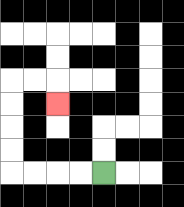{'start': '[4, 7]', 'end': '[2, 4]', 'path_directions': 'L,L,L,L,U,U,U,U,R,R,D', 'path_coordinates': '[[4, 7], [3, 7], [2, 7], [1, 7], [0, 7], [0, 6], [0, 5], [0, 4], [0, 3], [1, 3], [2, 3], [2, 4]]'}